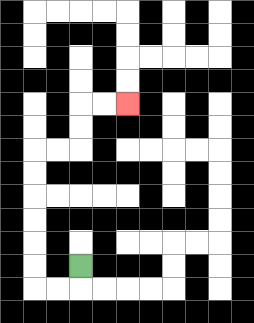{'start': '[3, 11]', 'end': '[5, 4]', 'path_directions': 'D,L,L,U,U,U,U,U,U,R,R,U,U,R,R', 'path_coordinates': '[[3, 11], [3, 12], [2, 12], [1, 12], [1, 11], [1, 10], [1, 9], [1, 8], [1, 7], [1, 6], [2, 6], [3, 6], [3, 5], [3, 4], [4, 4], [5, 4]]'}